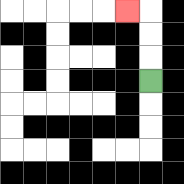{'start': '[6, 3]', 'end': '[5, 0]', 'path_directions': 'U,U,U,L', 'path_coordinates': '[[6, 3], [6, 2], [6, 1], [6, 0], [5, 0]]'}